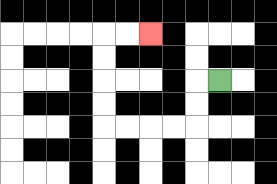{'start': '[9, 3]', 'end': '[6, 1]', 'path_directions': 'L,D,D,L,L,L,L,U,U,U,U,R,R', 'path_coordinates': '[[9, 3], [8, 3], [8, 4], [8, 5], [7, 5], [6, 5], [5, 5], [4, 5], [4, 4], [4, 3], [4, 2], [4, 1], [5, 1], [6, 1]]'}